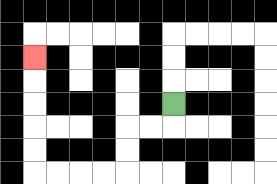{'start': '[7, 4]', 'end': '[1, 2]', 'path_directions': 'D,L,L,D,D,L,L,L,L,U,U,U,U,U', 'path_coordinates': '[[7, 4], [7, 5], [6, 5], [5, 5], [5, 6], [5, 7], [4, 7], [3, 7], [2, 7], [1, 7], [1, 6], [1, 5], [1, 4], [1, 3], [1, 2]]'}